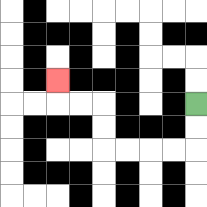{'start': '[8, 4]', 'end': '[2, 3]', 'path_directions': 'D,D,L,L,L,L,U,U,L,L,U', 'path_coordinates': '[[8, 4], [8, 5], [8, 6], [7, 6], [6, 6], [5, 6], [4, 6], [4, 5], [4, 4], [3, 4], [2, 4], [2, 3]]'}